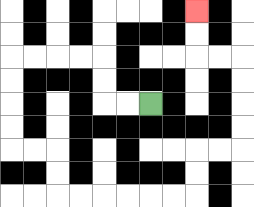{'start': '[6, 4]', 'end': '[8, 0]', 'path_directions': 'L,L,U,U,L,L,L,L,D,D,D,D,R,R,D,D,R,R,R,R,R,R,U,U,R,R,U,U,U,U,L,L,U,U', 'path_coordinates': '[[6, 4], [5, 4], [4, 4], [4, 3], [4, 2], [3, 2], [2, 2], [1, 2], [0, 2], [0, 3], [0, 4], [0, 5], [0, 6], [1, 6], [2, 6], [2, 7], [2, 8], [3, 8], [4, 8], [5, 8], [6, 8], [7, 8], [8, 8], [8, 7], [8, 6], [9, 6], [10, 6], [10, 5], [10, 4], [10, 3], [10, 2], [9, 2], [8, 2], [8, 1], [8, 0]]'}